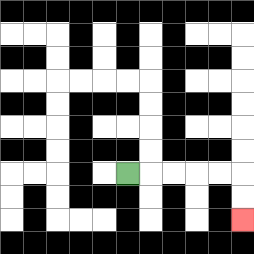{'start': '[5, 7]', 'end': '[10, 9]', 'path_directions': 'R,R,R,R,R,D,D', 'path_coordinates': '[[5, 7], [6, 7], [7, 7], [8, 7], [9, 7], [10, 7], [10, 8], [10, 9]]'}